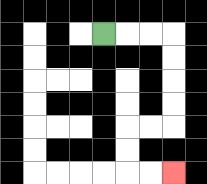{'start': '[4, 1]', 'end': '[7, 7]', 'path_directions': 'R,R,R,D,D,D,D,L,L,D,D,R,R', 'path_coordinates': '[[4, 1], [5, 1], [6, 1], [7, 1], [7, 2], [7, 3], [7, 4], [7, 5], [6, 5], [5, 5], [5, 6], [5, 7], [6, 7], [7, 7]]'}